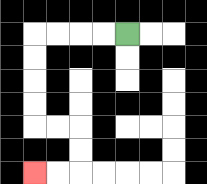{'start': '[5, 1]', 'end': '[1, 7]', 'path_directions': 'L,L,L,L,D,D,D,D,R,R,D,D,L,L', 'path_coordinates': '[[5, 1], [4, 1], [3, 1], [2, 1], [1, 1], [1, 2], [1, 3], [1, 4], [1, 5], [2, 5], [3, 5], [3, 6], [3, 7], [2, 7], [1, 7]]'}